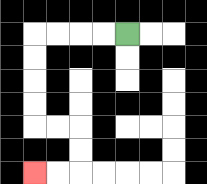{'start': '[5, 1]', 'end': '[1, 7]', 'path_directions': 'L,L,L,L,D,D,D,D,R,R,D,D,L,L', 'path_coordinates': '[[5, 1], [4, 1], [3, 1], [2, 1], [1, 1], [1, 2], [1, 3], [1, 4], [1, 5], [2, 5], [3, 5], [3, 6], [3, 7], [2, 7], [1, 7]]'}